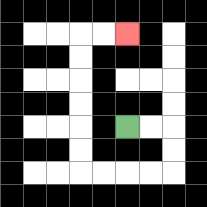{'start': '[5, 5]', 'end': '[5, 1]', 'path_directions': 'R,R,D,D,L,L,L,L,U,U,U,U,U,U,R,R', 'path_coordinates': '[[5, 5], [6, 5], [7, 5], [7, 6], [7, 7], [6, 7], [5, 7], [4, 7], [3, 7], [3, 6], [3, 5], [3, 4], [3, 3], [3, 2], [3, 1], [4, 1], [5, 1]]'}